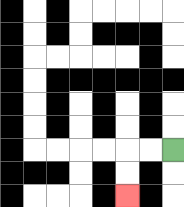{'start': '[7, 6]', 'end': '[5, 8]', 'path_directions': 'L,L,D,D', 'path_coordinates': '[[7, 6], [6, 6], [5, 6], [5, 7], [5, 8]]'}